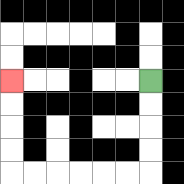{'start': '[6, 3]', 'end': '[0, 3]', 'path_directions': 'D,D,D,D,L,L,L,L,L,L,U,U,U,U', 'path_coordinates': '[[6, 3], [6, 4], [6, 5], [6, 6], [6, 7], [5, 7], [4, 7], [3, 7], [2, 7], [1, 7], [0, 7], [0, 6], [0, 5], [0, 4], [0, 3]]'}